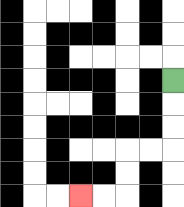{'start': '[7, 3]', 'end': '[3, 8]', 'path_directions': 'D,D,D,L,L,D,D,L,L', 'path_coordinates': '[[7, 3], [7, 4], [7, 5], [7, 6], [6, 6], [5, 6], [5, 7], [5, 8], [4, 8], [3, 8]]'}